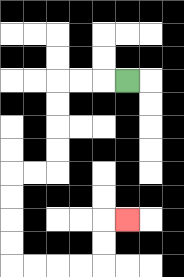{'start': '[5, 3]', 'end': '[5, 9]', 'path_directions': 'L,L,L,D,D,D,D,L,L,D,D,D,D,R,R,R,R,U,U,R', 'path_coordinates': '[[5, 3], [4, 3], [3, 3], [2, 3], [2, 4], [2, 5], [2, 6], [2, 7], [1, 7], [0, 7], [0, 8], [0, 9], [0, 10], [0, 11], [1, 11], [2, 11], [3, 11], [4, 11], [4, 10], [4, 9], [5, 9]]'}